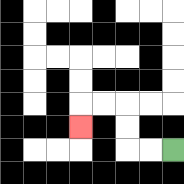{'start': '[7, 6]', 'end': '[3, 5]', 'path_directions': 'L,L,U,U,L,L,D', 'path_coordinates': '[[7, 6], [6, 6], [5, 6], [5, 5], [5, 4], [4, 4], [3, 4], [3, 5]]'}